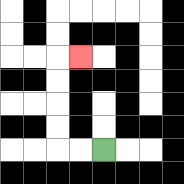{'start': '[4, 6]', 'end': '[3, 2]', 'path_directions': 'L,L,U,U,U,U,R', 'path_coordinates': '[[4, 6], [3, 6], [2, 6], [2, 5], [2, 4], [2, 3], [2, 2], [3, 2]]'}